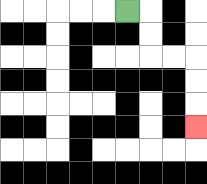{'start': '[5, 0]', 'end': '[8, 5]', 'path_directions': 'R,D,D,R,R,D,D,D', 'path_coordinates': '[[5, 0], [6, 0], [6, 1], [6, 2], [7, 2], [8, 2], [8, 3], [8, 4], [8, 5]]'}